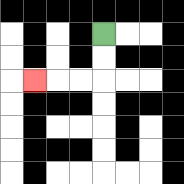{'start': '[4, 1]', 'end': '[1, 3]', 'path_directions': 'D,D,L,L,L', 'path_coordinates': '[[4, 1], [4, 2], [4, 3], [3, 3], [2, 3], [1, 3]]'}